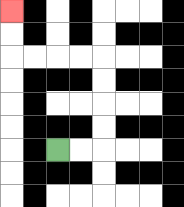{'start': '[2, 6]', 'end': '[0, 0]', 'path_directions': 'R,R,U,U,U,U,L,L,L,L,U,U', 'path_coordinates': '[[2, 6], [3, 6], [4, 6], [4, 5], [4, 4], [4, 3], [4, 2], [3, 2], [2, 2], [1, 2], [0, 2], [0, 1], [0, 0]]'}